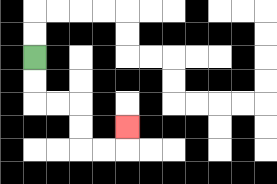{'start': '[1, 2]', 'end': '[5, 5]', 'path_directions': 'D,D,R,R,D,D,R,R,U', 'path_coordinates': '[[1, 2], [1, 3], [1, 4], [2, 4], [3, 4], [3, 5], [3, 6], [4, 6], [5, 6], [5, 5]]'}